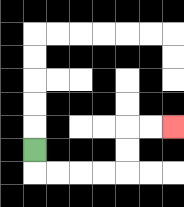{'start': '[1, 6]', 'end': '[7, 5]', 'path_directions': 'D,R,R,R,R,U,U,R,R', 'path_coordinates': '[[1, 6], [1, 7], [2, 7], [3, 7], [4, 7], [5, 7], [5, 6], [5, 5], [6, 5], [7, 5]]'}